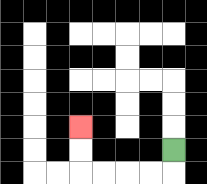{'start': '[7, 6]', 'end': '[3, 5]', 'path_directions': 'D,L,L,L,L,U,U', 'path_coordinates': '[[7, 6], [7, 7], [6, 7], [5, 7], [4, 7], [3, 7], [3, 6], [3, 5]]'}